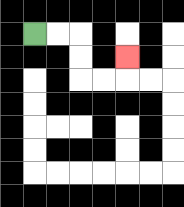{'start': '[1, 1]', 'end': '[5, 2]', 'path_directions': 'R,R,D,D,R,R,U', 'path_coordinates': '[[1, 1], [2, 1], [3, 1], [3, 2], [3, 3], [4, 3], [5, 3], [5, 2]]'}